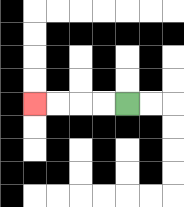{'start': '[5, 4]', 'end': '[1, 4]', 'path_directions': 'L,L,L,L', 'path_coordinates': '[[5, 4], [4, 4], [3, 4], [2, 4], [1, 4]]'}